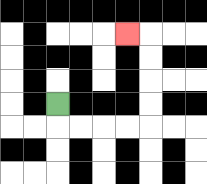{'start': '[2, 4]', 'end': '[5, 1]', 'path_directions': 'D,R,R,R,R,U,U,U,U,L', 'path_coordinates': '[[2, 4], [2, 5], [3, 5], [4, 5], [5, 5], [6, 5], [6, 4], [6, 3], [6, 2], [6, 1], [5, 1]]'}